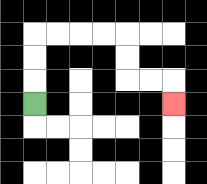{'start': '[1, 4]', 'end': '[7, 4]', 'path_directions': 'U,U,U,R,R,R,R,D,D,R,R,D', 'path_coordinates': '[[1, 4], [1, 3], [1, 2], [1, 1], [2, 1], [3, 1], [4, 1], [5, 1], [5, 2], [5, 3], [6, 3], [7, 3], [7, 4]]'}